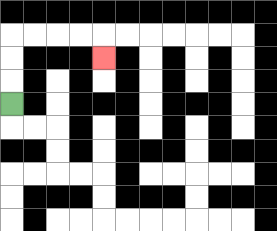{'start': '[0, 4]', 'end': '[4, 2]', 'path_directions': 'U,U,U,R,R,R,R,D', 'path_coordinates': '[[0, 4], [0, 3], [0, 2], [0, 1], [1, 1], [2, 1], [3, 1], [4, 1], [4, 2]]'}